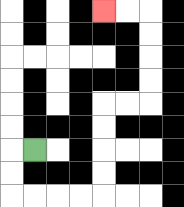{'start': '[1, 6]', 'end': '[4, 0]', 'path_directions': 'L,D,D,R,R,R,R,U,U,U,U,R,R,U,U,U,U,L,L', 'path_coordinates': '[[1, 6], [0, 6], [0, 7], [0, 8], [1, 8], [2, 8], [3, 8], [4, 8], [4, 7], [4, 6], [4, 5], [4, 4], [5, 4], [6, 4], [6, 3], [6, 2], [6, 1], [6, 0], [5, 0], [4, 0]]'}